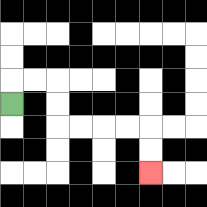{'start': '[0, 4]', 'end': '[6, 7]', 'path_directions': 'U,R,R,D,D,R,R,R,R,D,D', 'path_coordinates': '[[0, 4], [0, 3], [1, 3], [2, 3], [2, 4], [2, 5], [3, 5], [4, 5], [5, 5], [6, 5], [6, 6], [6, 7]]'}